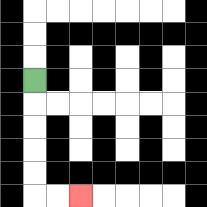{'start': '[1, 3]', 'end': '[3, 8]', 'path_directions': 'D,D,D,D,D,R,R', 'path_coordinates': '[[1, 3], [1, 4], [1, 5], [1, 6], [1, 7], [1, 8], [2, 8], [3, 8]]'}